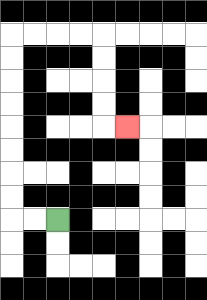{'start': '[2, 9]', 'end': '[5, 5]', 'path_directions': 'L,L,U,U,U,U,U,U,U,U,R,R,R,R,D,D,D,D,R', 'path_coordinates': '[[2, 9], [1, 9], [0, 9], [0, 8], [0, 7], [0, 6], [0, 5], [0, 4], [0, 3], [0, 2], [0, 1], [1, 1], [2, 1], [3, 1], [4, 1], [4, 2], [4, 3], [4, 4], [4, 5], [5, 5]]'}